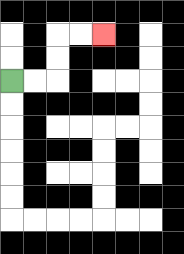{'start': '[0, 3]', 'end': '[4, 1]', 'path_directions': 'R,R,U,U,R,R', 'path_coordinates': '[[0, 3], [1, 3], [2, 3], [2, 2], [2, 1], [3, 1], [4, 1]]'}